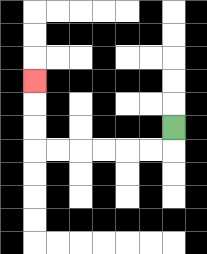{'start': '[7, 5]', 'end': '[1, 3]', 'path_directions': 'D,L,L,L,L,L,L,U,U,U', 'path_coordinates': '[[7, 5], [7, 6], [6, 6], [5, 6], [4, 6], [3, 6], [2, 6], [1, 6], [1, 5], [1, 4], [1, 3]]'}